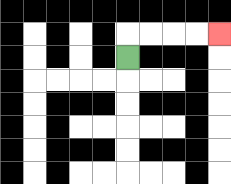{'start': '[5, 2]', 'end': '[9, 1]', 'path_directions': 'U,R,R,R,R', 'path_coordinates': '[[5, 2], [5, 1], [6, 1], [7, 1], [8, 1], [9, 1]]'}